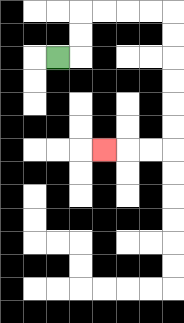{'start': '[2, 2]', 'end': '[4, 6]', 'path_directions': 'R,U,U,R,R,R,R,D,D,D,D,D,D,L,L,L', 'path_coordinates': '[[2, 2], [3, 2], [3, 1], [3, 0], [4, 0], [5, 0], [6, 0], [7, 0], [7, 1], [7, 2], [7, 3], [7, 4], [7, 5], [7, 6], [6, 6], [5, 6], [4, 6]]'}